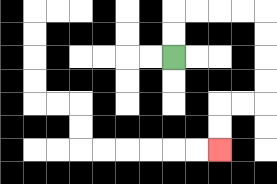{'start': '[7, 2]', 'end': '[9, 6]', 'path_directions': 'U,U,R,R,R,R,D,D,D,D,L,L,D,D', 'path_coordinates': '[[7, 2], [7, 1], [7, 0], [8, 0], [9, 0], [10, 0], [11, 0], [11, 1], [11, 2], [11, 3], [11, 4], [10, 4], [9, 4], [9, 5], [9, 6]]'}